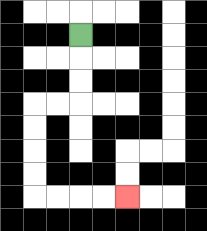{'start': '[3, 1]', 'end': '[5, 8]', 'path_directions': 'D,D,D,L,L,D,D,D,D,R,R,R,R', 'path_coordinates': '[[3, 1], [3, 2], [3, 3], [3, 4], [2, 4], [1, 4], [1, 5], [1, 6], [1, 7], [1, 8], [2, 8], [3, 8], [4, 8], [5, 8]]'}